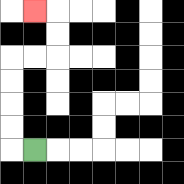{'start': '[1, 6]', 'end': '[1, 0]', 'path_directions': 'L,U,U,U,U,R,R,U,U,L', 'path_coordinates': '[[1, 6], [0, 6], [0, 5], [0, 4], [0, 3], [0, 2], [1, 2], [2, 2], [2, 1], [2, 0], [1, 0]]'}